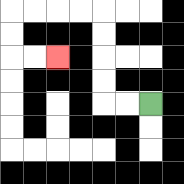{'start': '[6, 4]', 'end': '[2, 2]', 'path_directions': 'L,L,U,U,U,U,L,L,L,L,D,D,R,R', 'path_coordinates': '[[6, 4], [5, 4], [4, 4], [4, 3], [4, 2], [4, 1], [4, 0], [3, 0], [2, 0], [1, 0], [0, 0], [0, 1], [0, 2], [1, 2], [2, 2]]'}